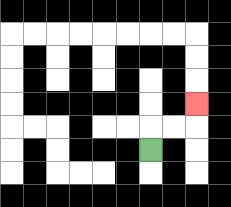{'start': '[6, 6]', 'end': '[8, 4]', 'path_directions': 'U,R,R,U', 'path_coordinates': '[[6, 6], [6, 5], [7, 5], [8, 5], [8, 4]]'}